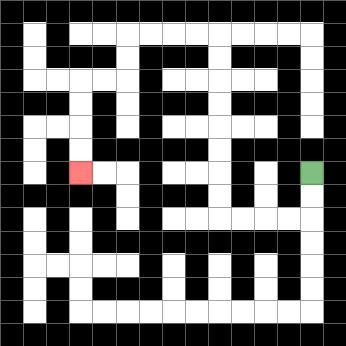{'start': '[13, 7]', 'end': '[3, 7]', 'path_directions': 'D,D,L,L,L,L,U,U,U,U,U,U,U,U,L,L,L,L,D,D,L,L,D,D,D,D', 'path_coordinates': '[[13, 7], [13, 8], [13, 9], [12, 9], [11, 9], [10, 9], [9, 9], [9, 8], [9, 7], [9, 6], [9, 5], [9, 4], [9, 3], [9, 2], [9, 1], [8, 1], [7, 1], [6, 1], [5, 1], [5, 2], [5, 3], [4, 3], [3, 3], [3, 4], [3, 5], [3, 6], [3, 7]]'}